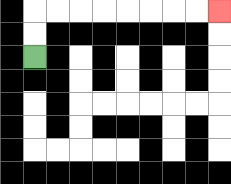{'start': '[1, 2]', 'end': '[9, 0]', 'path_directions': 'U,U,R,R,R,R,R,R,R,R', 'path_coordinates': '[[1, 2], [1, 1], [1, 0], [2, 0], [3, 0], [4, 0], [5, 0], [6, 0], [7, 0], [8, 0], [9, 0]]'}